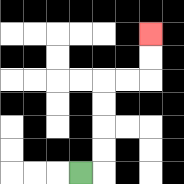{'start': '[3, 7]', 'end': '[6, 1]', 'path_directions': 'R,U,U,U,U,R,R,U,U', 'path_coordinates': '[[3, 7], [4, 7], [4, 6], [4, 5], [4, 4], [4, 3], [5, 3], [6, 3], [6, 2], [6, 1]]'}